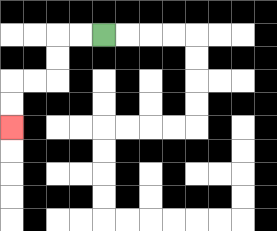{'start': '[4, 1]', 'end': '[0, 5]', 'path_directions': 'L,L,D,D,L,L,D,D', 'path_coordinates': '[[4, 1], [3, 1], [2, 1], [2, 2], [2, 3], [1, 3], [0, 3], [0, 4], [0, 5]]'}